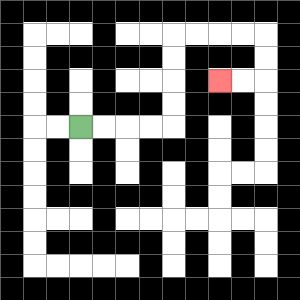{'start': '[3, 5]', 'end': '[9, 3]', 'path_directions': 'R,R,R,R,U,U,U,U,R,R,R,R,D,D,L,L', 'path_coordinates': '[[3, 5], [4, 5], [5, 5], [6, 5], [7, 5], [7, 4], [7, 3], [7, 2], [7, 1], [8, 1], [9, 1], [10, 1], [11, 1], [11, 2], [11, 3], [10, 3], [9, 3]]'}